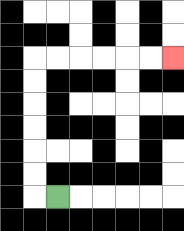{'start': '[2, 8]', 'end': '[7, 2]', 'path_directions': 'L,U,U,U,U,U,U,R,R,R,R,R,R', 'path_coordinates': '[[2, 8], [1, 8], [1, 7], [1, 6], [1, 5], [1, 4], [1, 3], [1, 2], [2, 2], [3, 2], [4, 2], [5, 2], [6, 2], [7, 2]]'}